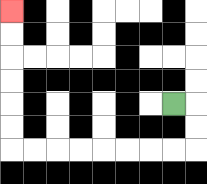{'start': '[7, 4]', 'end': '[0, 0]', 'path_directions': 'R,D,D,L,L,L,L,L,L,L,L,U,U,U,U,U,U', 'path_coordinates': '[[7, 4], [8, 4], [8, 5], [8, 6], [7, 6], [6, 6], [5, 6], [4, 6], [3, 6], [2, 6], [1, 6], [0, 6], [0, 5], [0, 4], [0, 3], [0, 2], [0, 1], [0, 0]]'}